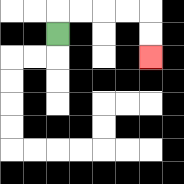{'start': '[2, 1]', 'end': '[6, 2]', 'path_directions': 'U,R,R,R,R,D,D', 'path_coordinates': '[[2, 1], [2, 0], [3, 0], [4, 0], [5, 0], [6, 0], [6, 1], [6, 2]]'}